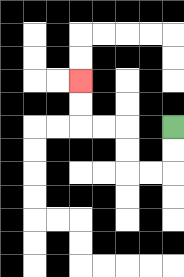{'start': '[7, 5]', 'end': '[3, 3]', 'path_directions': 'D,D,L,L,U,U,L,L,U,U', 'path_coordinates': '[[7, 5], [7, 6], [7, 7], [6, 7], [5, 7], [5, 6], [5, 5], [4, 5], [3, 5], [3, 4], [3, 3]]'}